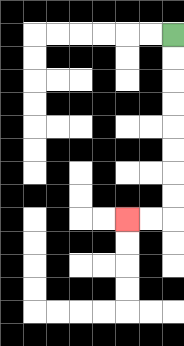{'start': '[7, 1]', 'end': '[5, 9]', 'path_directions': 'D,D,D,D,D,D,D,D,L,L', 'path_coordinates': '[[7, 1], [7, 2], [7, 3], [7, 4], [7, 5], [7, 6], [7, 7], [7, 8], [7, 9], [6, 9], [5, 9]]'}